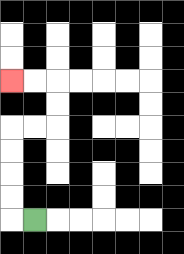{'start': '[1, 9]', 'end': '[0, 3]', 'path_directions': 'L,U,U,U,U,R,R,U,U,L,L', 'path_coordinates': '[[1, 9], [0, 9], [0, 8], [0, 7], [0, 6], [0, 5], [1, 5], [2, 5], [2, 4], [2, 3], [1, 3], [0, 3]]'}